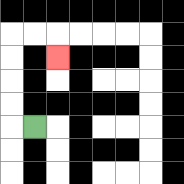{'start': '[1, 5]', 'end': '[2, 2]', 'path_directions': 'L,U,U,U,U,R,R,D', 'path_coordinates': '[[1, 5], [0, 5], [0, 4], [0, 3], [0, 2], [0, 1], [1, 1], [2, 1], [2, 2]]'}